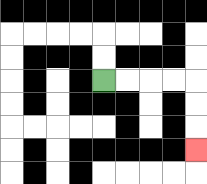{'start': '[4, 3]', 'end': '[8, 6]', 'path_directions': 'R,R,R,R,D,D,D', 'path_coordinates': '[[4, 3], [5, 3], [6, 3], [7, 3], [8, 3], [8, 4], [8, 5], [8, 6]]'}